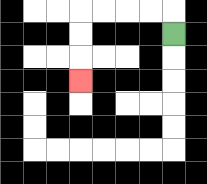{'start': '[7, 1]', 'end': '[3, 3]', 'path_directions': 'U,L,L,L,L,D,D,D', 'path_coordinates': '[[7, 1], [7, 0], [6, 0], [5, 0], [4, 0], [3, 0], [3, 1], [3, 2], [3, 3]]'}